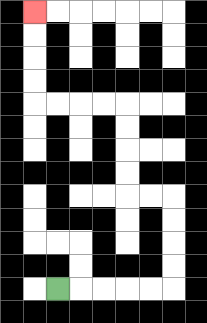{'start': '[2, 12]', 'end': '[1, 0]', 'path_directions': 'R,R,R,R,R,U,U,U,U,L,L,U,U,U,U,L,L,L,L,U,U,U,U', 'path_coordinates': '[[2, 12], [3, 12], [4, 12], [5, 12], [6, 12], [7, 12], [7, 11], [7, 10], [7, 9], [7, 8], [6, 8], [5, 8], [5, 7], [5, 6], [5, 5], [5, 4], [4, 4], [3, 4], [2, 4], [1, 4], [1, 3], [1, 2], [1, 1], [1, 0]]'}